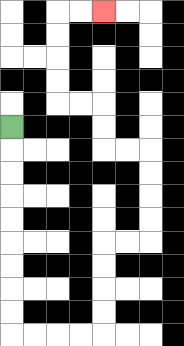{'start': '[0, 5]', 'end': '[4, 0]', 'path_directions': 'D,D,D,D,D,D,D,D,D,R,R,R,R,U,U,U,U,R,R,U,U,U,U,L,L,U,U,L,L,U,U,U,U,R,R', 'path_coordinates': '[[0, 5], [0, 6], [0, 7], [0, 8], [0, 9], [0, 10], [0, 11], [0, 12], [0, 13], [0, 14], [1, 14], [2, 14], [3, 14], [4, 14], [4, 13], [4, 12], [4, 11], [4, 10], [5, 10], [6, 10], [6, 9], [6, 8], [6, 7], [6, 6], [5, 6], [4, 6], [4, 5], [4, 4], [3, 4], [2, 4], [2, 3], [2, 2], [2, 1], [2, 0], [3, 0], [4, 0]]'}